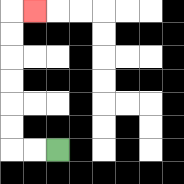{'start': '[2, 6]', 'end': '[1, 0]', 'path_directions': 'L,L,U,U,U,U,U,U,R', 'path_coordinates': '[[2, 6], [1, 6], [0, 6], [0, 5], [0, 4], [0, 3], [0, 2], [0, 1], [0, 0], [1, 0]]'}